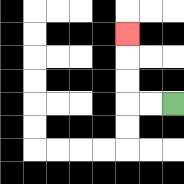{'start': '[7, 4]', 'end': '[5, 1]', 'path_directions': 'L,L,U,U,U', 'path_coordinates': '[[7, 4], [6, 4], [5, 4], [5, 3], [5, 2], [5, 1]]'}